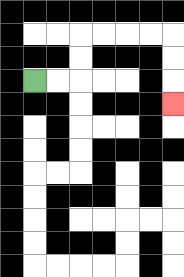{'start': '[1, 3]', 'end': '[7, 4]', 'path_directions': 'R,R,U,U,R,R,R,R,D,D,D', 'path_coordinates': '[[1, 3], [2, 3], [3, 3], [3, 2], [3, 1], [4, 1], [5, 1], [6, 1], [7, 1], [7, 2], [7, 3], [7, 4]]'}